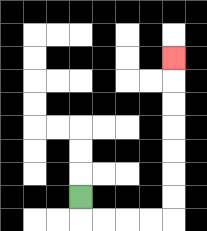{'start': '[3, 8]', 'end': '[7, 2]', 'path_directions': 'D,R,R,R,R,U,U,U,U,U,U,U', 'path_coordinates': '[[3, 8], [3, 9], [4, 9], [5, 9], [6, 9], [7, 9], [7, 8], [7, 7], [7, 6], [7, 5], [7, 4], [7, 3], [7, 2]]'}